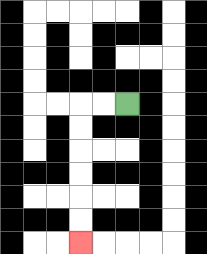{'start': '[5, 4]', 'end': '[3, 10]', 'path_directions': 'L,L,D,D,D,D,D,D', 'path_coordinates': '[[5, 4], [4, 4], [3, 4], [3, 5], [3, 6], [3, 7], [3, 8], [3, 9], [3, 10]]'}